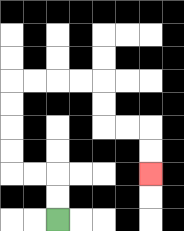{'start': '[2, 9]', 'end': '[6, 7]', 'path_directions': 'U,U,L,L,U,U,U,U,R,R,R,R,D,D,R,R,D,D', 'path_coordinates': '[[2, 9], [2, 8], [2, 7], [1, 7], [0, 7], [0, 6], [0, 5], [0, 4], [0, 3], [1, 3], [2, 3], [3, 3], [4, 3], [4, 4], [4, 5], [5, 5], [6, 5], [6, 6], [6, 7]]'}